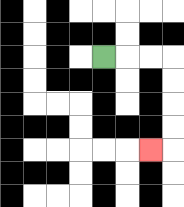{'start': '[4, 2]', 'end': '[6, 6]', 'path_directions': 'R,R,R,D,D,D,D,L', 'path_coordinates': '[[4, 2], [5, 2], [6, 2], [7, 2], [7, 3], [7, 4], [7, 5], [7, 6], [6, 6]]'}